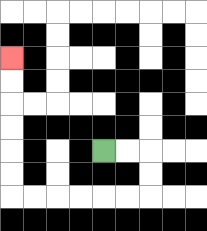{'start': '[4, 6]', 'end': '[0, 2]', 'path_directions': 'R,R,D,D,L,L,L,L,L,L,U,U,U,U,U,U', 'path_coordinates': '[[4, 6], [5, 6], [6, 6], [6, 7], [6, 8], [5, 8], [4, 8], [3, 8], [2, 8], [1, 8], [0, 8], [0, 7], [0, 6], [0, 5], [0, 4], [0, 3], [0, 2]]'}